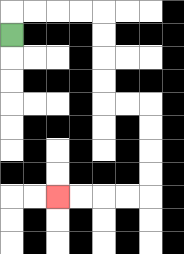{'start': '[0, 1]', 'end': '[2, 8]', 'path_directions': 'U,R,R,R,R,D,D,D,D,R,R,D,D,D,D,L,L,L,L', 'path_coordinates': '[[0, 1], [0, 0], [1, 0], [2, 0], [3, 0], [4, 0], [4, 1], [4, 2], [4, 3], [4, 4], [5, 4], [6, 4], [6, 5], [6, 6], [6, 7], [6, 8], [5, 8], [4, 8], [3, 8], [2, 8]]'}